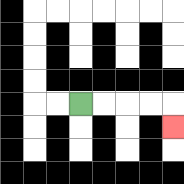{'start': '[3, 4]', 'end': '[7, 5]', 'path_directions': 'R,R,R,R,D', 'path_coordinates': '[[3, 4], [4, 4], [5, 4], [6, 4], [7, 4], [7, 5]]'}